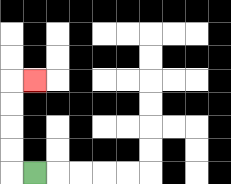{'start': '[1, 7]', 'end': '[1, 3]', 'path_directions': 'L,U,U,U,U,R', 'path_coordinates': '[[1, 7], [0, 7], [0, 6], [0, 5], [0, 4], [0, 3], [1, 3]]'}